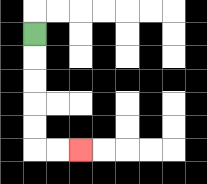{'start': '[1, 1]', 'end': '[3, 6]', 'path_directions': 'D,D,D,D,D,R,R', 'path_coordinates': '[[1, 1], [1, 2], [1, 3], [1, 4], [1, 5], [1, 6], [2, 6], [3, 6]]'}